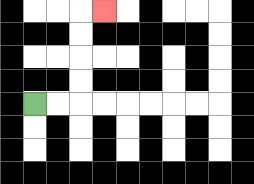{'start': '[1, 4]', 'end': '[4, 0]', 'path_directions': 'R,R,U,U,U,U,R', 'path_coordinates': '[[1, 4], [2, 4], [3, 4], [3, 3], [3, 2], [3, 1], [3, 0], [4, 0]]'}